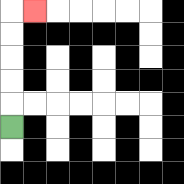{'start': '[0, 5]', 'end': '[1, 0]', 'path_directions': 'U,U,U,U,U,R', 'path_coordinates': '[[0, 5], [0, 4], [0, 3], [0, 2], [0, 1], [0, 0], [1, 0]]'}